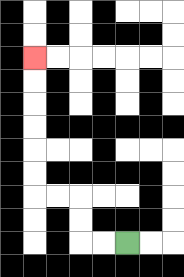{'start': '[5, 10]', 'end': '[1, 2]', 'path_directions': 'L,L,U,U,L,L,U,U,U,U,U,U', 'path_coordinates': '[[5, 10], [4, 10], [3, 10], [3, 9], [3, 8], [2, 8], [1, 8], [1, 7], [1, 6], [1, 5], [1, 4], [1, 3], [1, 2]]'}